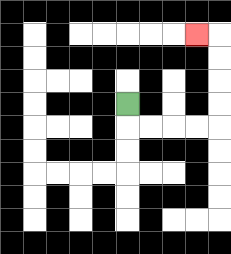{'start': '[5, 4]', 'end': '[8, 1]', 'path_directions': 'D,R,R,R,R,U,U,U,U,L', 'path_coordinates': '[[5, 4], [5, 5], [6, 5], [7, 5], [8, 5], [9, 5], [9, 4], [9, 3], [9, 2], [9, 1], [8, 1]]'}